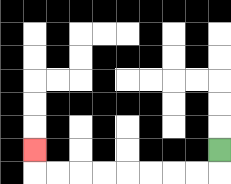{'start': '[9, 6]', 'end': '[1, 6]', 'path_directions': 'D,L,L,L,L,L,L,L,L,U', 'path_coordinates': '[[9, 6], [9, 7], [8, 7], [7, 7], [6, 7], [5, 7], [4, 7], [3, 7], [2, 7], [1, 7], [1, 6]]'}